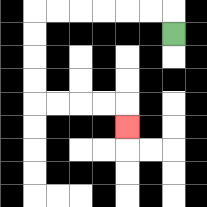{'start': '[7, 1]', 'end': '[5, 5]', 'path_directions': 'U,L,L,L,L,L,L,D,D,D,D,R,R,R,R,D', 'path_coordinates': '[[7, 1], [7, 0], [6, 0], [5, 0], [4, 0], [3, 0], [2, 0], [1, 0], [1, 1], [1, 2], [1, 3], [1, 4], [2, 4], [3, 4], [4, 4], [5, 4], [5, 5]]'}